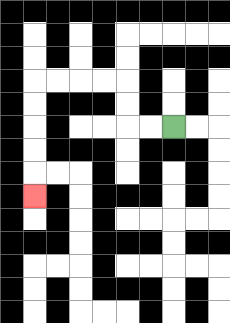{'start': '[7, 5]', 'end': '[1, 8]', 'path_directions': 'L,L,U,U,L,L,L,L,D,D,D,D,D', 'path_coordinates': '[[7, 5], [6, 5], [5, 5], [5, 4], [5, 3], [4, 3], [3, 3], [2, 3], [1, 3], [1, 4], [1, 5], [1, 6], [1, 7], [1, 8]]'}